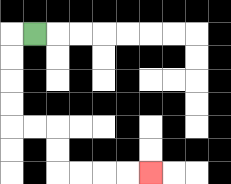{'start': '[1, 1]', 'end': '[6, 7]', 'path_directions': 'L,D,D,D,D,R,R,D,D,R,R,R,R', 'path_coordinates': '[[1, 1], [0, 1], [0, 2], [0, 3], [0, 4], [0, 5], [1, 5], [2, 5], [2, 6], [2, 7], [3, 7], [4, 7], [5, 7], [6, 7]]'}